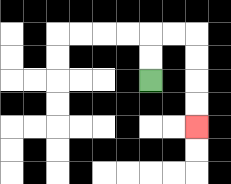{'start': '[6, 3]', 'end': '[8, 5]', 'path_directions': 'U,U,R,R,D,D,D,D', 'path_coordinates': '[[6, 3], [6, 2], [6, 1], [7, 1], [8, 1], [8, 2], [8, 3], [8, 4], [8, 5]]'}